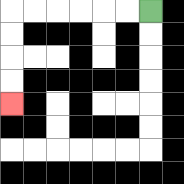{'start': '[6, 0]', 'end': '[0, 4]', 'path_directions': 'L,L,L,L,L,L,D,D,D,D', 'path_coordinates': '[[6, 0], [5, 0], [4, 0], [3, 0], [2, 0], [1, 0], [0, 0], [0, 1], [0, 2], [0, 3], [0, 4]]'}